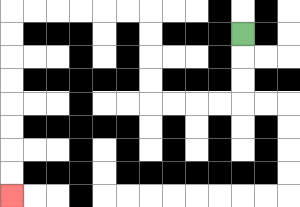{'start': '[10, 1]', 'end': '[0, 8]', 'path_directions': 'D,D,D,L,L,L,L,U,U,U,U,L,L,L,L,L,L,D,D,D,D,D,D,D,D', 'path_coordinates': '[[10, 1], [10, 2], [10, 3], [10, 4], [9, 4], [8, 4], [7, 4], [6, 4], [6, 3], [6, 2], [6, 1], [6, 0], [5, 0], [4, 0], [3, 0], [2, 0], [1, 0], [0, 0], [0, 1], [0, 2], [0, 3], [0, 4], [0, 5], [0, 6], [0, 7], [0, 8]]'}